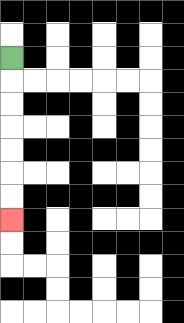{'start': '[0, 2]', 'end': '[0, 9]', 'path_directions': 'D,D,D,D,D,D,D', 'path_coordinates': '[[0, 2], [0, 3], [0, 4], [0, 5], [0, 6], [0, 7], [0, 8], [0, 9]]'}